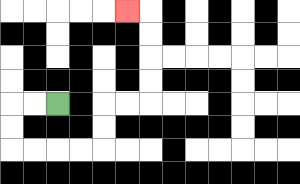{'start': '[2, 4]', 'end': '[5, 0]', 'path_directions': 'L,L,D,D,R,R,R,R,U,U,R,R,U,U,U,U,L', 'path_coordinates': '[[2, 4], [1, 4], [0, 4], [0, 5], [0, 6], [1, 6], [2, 6], [3, 6], [4, 6], [4, 5], [4, 4], [5, 4], [6, 4], [6, 3], [6, 2], [6, 1], [6, 0], [5, 0]]'}